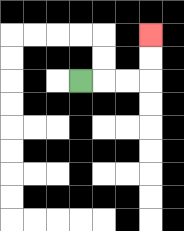{'start': '[3, 3]', 'end': '[6, 1]', 'path_directions': 'R,R,R,U,U', 'path_coordinates': '[[3, 3], [4, 3], [5, 3], [6, 3], [6, 2], [6, 1]]'}